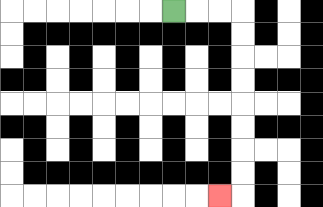{'start': '[7, 0]', 'end': '[9, 8]', 'path_directions': 'R,R,R,D,D,D,D,D,D,D,D,L', 'path_coordinates': '[[7, 0], [8, 0], [9, 0], [10, 0], [10, 1], [10, 2], [10, 3], [10, 4], [10, 5], [10, 6], [10, 7], [10, 8], [9, 8]]'}